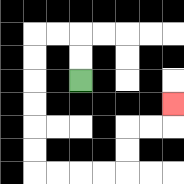{'start': '[3, 3]', 'end': '[7, 4]', 'path_directions': 'U,U,L,L,D,D,D,D,D,D,R,R,R,R,U,U,R,R,U', 'path_coordinates': '[[3, 3], [3, 2], [3, 1], [2, 1], [1, 1], [1, 2], [1, 3], [1, 4], [1, 5], [1, 6], [1, 7], [2, 7], [3, 7], [4, 7], [5, 7], [5, 6], [5, 5], [6, 5], [7, 5], [7, 4]]'}